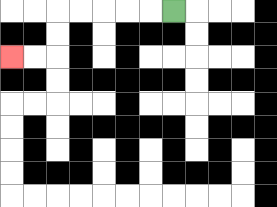{'start': '[7, 0]', 'end': '[0, 2]', 'path_directions': 'L,L,L,L,L,D,D,L,L', 'path_coordinates': '[[7, 0], [6, 0], [5, 0], [4, 0], [3, 0], [2, 0], [2, 1], [2, 2], [1, 2], [0, 2]]'}